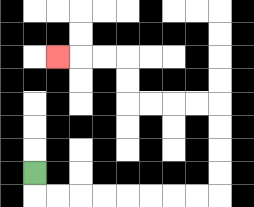{'start': '[1, 7]', 'end': '[2, 2]', 'path_directions': 'D,R,R,R,R,R,R,R,R,U,U,U,U,L,L,L,L,U,U,L,L,L', 'path_coordinates': '[[1, 7], [1, 8], [2, 8], [3, 8], [4, 8], [5, 8], [6, 8], [7, 8], [8, 8], [9, 8], [9, 7], [9, 6], [9, 5], [9, 4], [8, 4], [7, 4], [6, 4], [5, 4], [5, 3], [5, 2], [4, 2], [3, 2], [2, 2]]'}